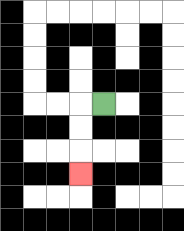{'start': '[4, 4]', 'end': '[3, 7]', 'path_directions': 'L,D,D,D', 'path_coordinates': '[[4, 4], [3, 4], [3, 5], [3, 6], [3, 7]]'}